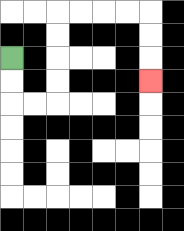{'start': '[0, 2]', 'end': '[6, 3]', 'path_directions': 'D,D,R,R,U,U,U,U,R,R,R,R,D,D,D', 'path_coordinates': '[[0, 2], [0, 3], [0, 4], [1, 4], [2, 4], [2, 3], [2, 2], [2, 1], [2, 0], [3, 0], [4, 0], [5, 0], [6, 0], [6, 1], [6, 2], [6, 3]]'}